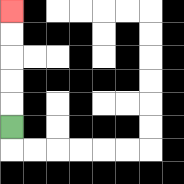{'start': '[0, 5]', 'end': '[0, 0]', 'path_directions': 'U,U,U,U,U', 'path_coordinates': '[[0, 5], [0, 4], [0, 3], [0, 2], [0, 1], [0, 0]]'}